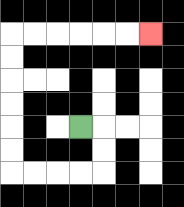{'start': '[3, 5]', 'end': '[6, 1]', 'path_directions': 'R,D,D,L,L,L,L,U,U,U,U,U,U,R,R,R,R,R,R', 'path_coordinates': '[[3, 5], [4, 5], [4, 6], [4, 7], [3, 7], [2, 7], [1, 7], [0, 7], [0, 6], [0, 5], [0, 4], [0, 3], [0, 2], [0, 1], [1, 1], [2, 1], [3, 1], [4, 1], [5, 1], [6, 1]]'}